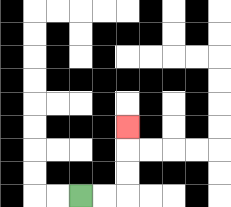{'start': '[3, 8]', 'end': '[5, 5]', 'path_directions': 'R,R,U,U,U', 'path_coordinates': '[[3, 8], [4, 8], [5, 8], [5, 7], [5, 6], [5, 5]]'}